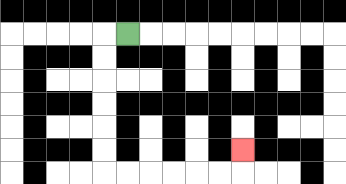{'start': '[5, 1]', 'end': '[10, 6]', 'path_directions': 'L,D,D,D,D,D,D,R,R,R,R,R,R,U', 'path_coordinates': '[[5, 1], [4, 1], [4, 2], [4, 3], [4, 4], [4, 5], [4, 6], [4, 7], [5, 7], [6, 7], [7, 7], [8, 7], [9, 7], [10, 7], [10, 6]]'}